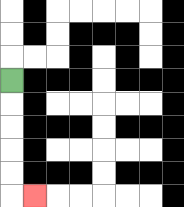{'start': '[0, 3]', 'end': '[1, 8]', 'path_directions': 'D,D,D,D,D,R', 'path_coordinates': '[[0, 3], [0, 4], [0, 5], [0, 6], [0, 7], [0, 8], [1, 8]]'}